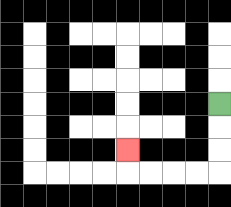{'start': '[9, 4]', 'end': '[5, 6]', 'path_directions': 'D,D,D,L,L,L,L,U', 'path_coordinates': '[[9, 4], [9, 5], [9, 6], [9, 7], [8, 7], [7, 7], [6, 7], [5, 7], [5, 6]]'}